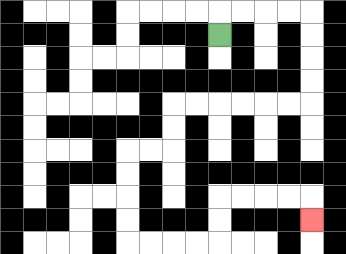{'start': '[9, 1]', 'end': '[13, 9]', 'path_directions': 'U,R,R,R,R,D,D,D,D,L,L,L,L,L,L,D,D,L,L,D,D,D,D,R,R,R,R,U,U,R,R,R,R,D', 'path_coordinates': '[[9, 1], [9, 0], [10, 0], [11, 0], [12, 0], [13, 0], [13, 1], [13, 2], [13, 3], [13, 4], [12, 4], [11, 4], [10, 4], [9, 4], [8, 4], [7, 4], [7, 5], [7, 6], [6, 6], [5, 6], [5, 7], [5, 8], [5, 9], [5, 10], [6, 10], [7, 10], [8, 10], [9, 10], [9, 9], [9, 8], [10, 8], [11, 8], [12, 8], [13, 8], [13, 9]]'}